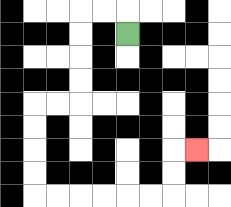{'start': '[5, 1]', 'end': '[8, 6]', 'path_directions': 'U,L,L,D,D,D,D,L,L,D,D,D,D,R,R,R,R,R,R,U,U,R', 'path_coordinates': '[[5, 1], [5, 0], [4, 0], [3, 0], [3, 1], [3, 2], [3, 3], [3, 4], [2, 4], [1, 4], [1, 5], [1, 6], [1, 7], [1, 8], [2, 8], [3, 8], [4, 8], [5, 8], [6, 8], [7, 8], [7, 7], [7, 6], [8, 6]]'}